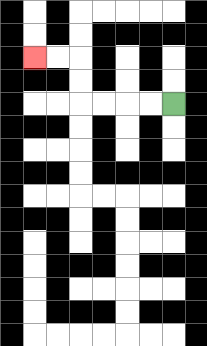{'start': '[7, 4]', 'end': '[1, 2]', 'path_directions': 'L,L,L,L,U,U,L,L', 'path_coordinates': '[[7, 4], [6, 4], [5, 4], [4, 4], [3, 4], [3, 3], [3, 2], [2, 2], [1, 2]]'}